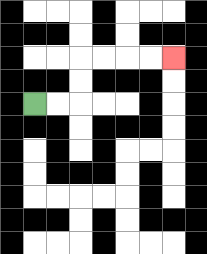{'start': '[1, 4]', 'end': '[7, 2]', 'path_directions': 'R,R,U,U,R,R,R,R', 'path_coordinates': '[[1, 4], [2, 4], [3, 4], [3, 3], [3, 2], [4, 2], [5, 2], [6, 2], [7, 2]]'}